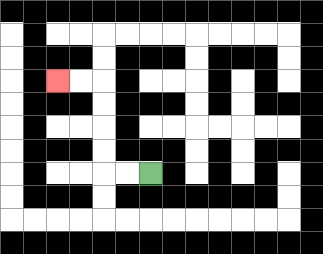{'start': '[6, 7]', 'end': '[2, 3]', 'path_directions': 'L,L,U,U,U,U,L,L', 'path_coordinates': '[[6, 7], [5, 7], [4, 7], [4, 6], [4, 5], [4, 4], [4, 3], [3, 3], [2, 3]]'}